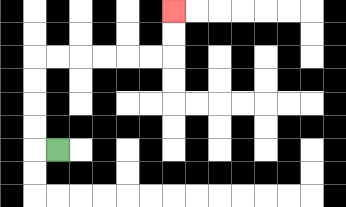{'start': '[2, 6]', 'end': '[7, 0]', 'path_directions': 'L,U,U,U,U,R,R,R,R,R,R,U,U', 'path_coordinates': '[[2, 6], [1, 6], [1, 5], [1, 4], [1, 3], [1, 2], [2, 2], [3, 2], [4, 2], [5, 2], [6, 2], [7, 2], [7, 1], [7, 0]]'}